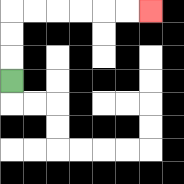{'start': '[0, 3]', 'end': '[6, 0]', 'path_directions': 'U,U,U,R,R,R,R,R,R', 'path_coordinates': '[[0, 3], [0, 2], [0, 1], [0, 0], [1, 0], [2, 0], [3, 0], [4, 0], [5, 0], [6, 0]]'}